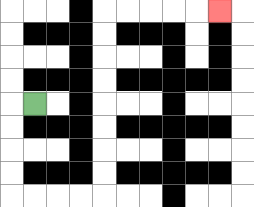{'start': '[1, 4]', 'end': '[9, 0]', 'path_directions': 'L,D,D,D,D,R,R,R,R,U,U,U,U,U,U,U,U,R,R,R,R,R', 'path_coordinates': '[[1, 4], [0, 4], [0, 5], [0, 6], [0, 7], [0, 8], [1, 8], [2, 8], [3, 8], [4, 8], [4, 7], [4, 6], [4, 5], [4, 4], [4, 3], [4, 2], [4, 1], [4, 0], [5, 0], [6, 0], [7, 0], [8, 0], [9, 0]]'}